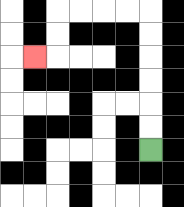{'start': '[6, 6]', 'end': '[1, 2]', 'path_directions': 'U,U,U,U,U,U,L,L,L,L,D,D,L', 'path_coordinates': '[[6, 6], [6, 5], [6, 4], [6, 3], [6, 2], [6, 1], [6, 0], [5, 0], [4, 0], [3, 0], [2, 0], [2, 1], [2, 2], [1, 2]]'}